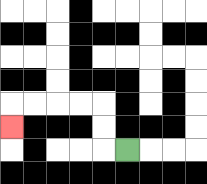{'start': '[5, 6]', 'end': '[0, 5]', 'path_directions': 'L,U,U,L,L,L,L,D', 'path_coordinates': '[[5, 6], [4, 6], [4, 5], [4, 4], [3, 4], [2, 4], [1, 4], [0, 4], [0, 5]]'}